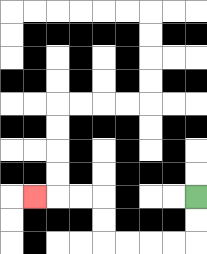{'start': '[8, 8]', 'end': '[1, 8]', 'path_directions': 'D,D,L,L,L,L,U,U,L,L,L', 'path_coordinates': '[[8, 8], [8, 9], [8, 10], [7, 10], [6, 10], [5, 10], [4, 10], [4, 9], [4, 8], [3, 8], [2, 8], [1, 8]]'}